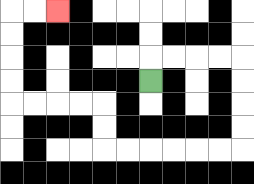{'start': '[6, 3]', 'end': '[2, 0]', 'path_directions': 'U,R,R,R,R,D,D,D,D,L,L,L,L,L,L,U,U,L,L,L,L,U,U,U,U,R,R', 'path_coordinates': '[[6, 3], [6, 2], [7, 2], [8, 2], [9, 2], [10, 2], [10, 3], [10, 4], [10, 5], [10, 6], [9, 6], [8, 6], [7, 6], [6, 6], [5, 6], [4, 6], [4, 5], [4, 4], [3, 4], [2, 4], [1, 4], [0, 4], [0, 3], [0, 2], [0, 1], [0, 0], [1, 0], [2, 0]]'}